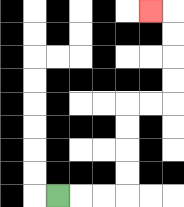{'start': '[2, 8]', 'end': '[6, 0]', 'path_directions': 'R,R,R,U,U,U,U,R,R,U,U,U,U,L', 'path_coordinates': '[[2, 8], [3, 8], [4, 8], [5, 8], [5, 7], [5, 6], [5, 5], [5, 4], [6, 4], [7, 4], [7, 3], [7, 2], [7, 1], [7, 0], [6, 0]]'}